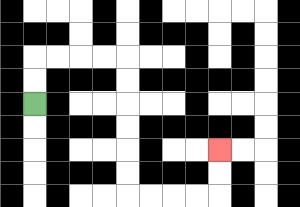{'start': '[1, 4]', 'end': '[9, 6]', 'path_directions': 'U,U,R,R,R,R,D,D,D,D,D,D,R,R,R,R,U,U', 'path_coordinates': '[[1, 4], [1, 3], [1, 2], [2, 2], [3, 2], [4, 2], [5, 2], [5, 3], [5, 4], [5, 5], [5, 6], [5, 7], [5, 8], [6, 8], [7, 8], [8, 8], [9, 8], [9, 7], [9, 6]]'}